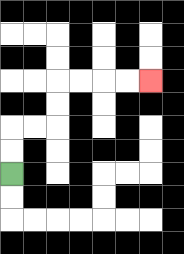{'start': '[0, 7]', 'end': '[6, 3]', 'path_directions': 'U,U,R,R,U,U,R,R,R,R', 'path_coordinates': '[[0, 7], [0, 6], [0, 5], [1, 5], [2, 5], [2, 4], [2, 3], [3, 3], [4, 3], [5, 3], [6, 3]]'}